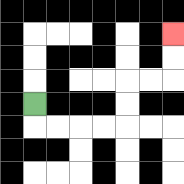{'start': '[1, 4]', 'end': '[7, 1]', 'path_directions': 'D,R,R,R,R,U,U,R,R,U,U', 'path_coordinates': '[[1, 4], [1, 5], [2, 5], [3, 5], [4, 5], [5, 5], [5, 4], [5, 3], [6, 3], [7, 3], [7, 2], [7, 1]]'}